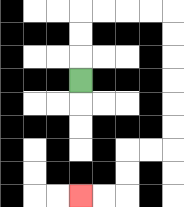{'start': '[3, 3]', 'end': '[3, 8]', 'path_directions': 'U,U,U,R,R,R,R,D,D,D,D,D,D,L,L,D,D,L,L', 'path_coordinates': '[[3, 3], [3, 2], [3, 1], [3, 0], [4, 0], [5, 0], [6, 0], [7, 0], [7, 1], [7, 2], [7, 3], [7, 4], [7, 5], [7, 6], [6, 6], [5, 6], [5, 7], [5, 8], [4, 8], [3, 8]]'}